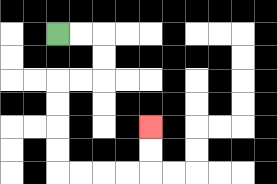{'start': '[2, 1]', 'end': '[6, 5]', 'path_directions': 'R,R,D,D,L,L,D,D,D,D,R,R,R,R,U,U', 'path_coordinates': '[[2, 1], [3, 1], [4, 1], [4, 2], [4, 3], [3, 3], [2, 3], [2, 4], [2, 5], [2, 6], [2, 7], [3, 7], [4, 7], [5, 7], [6, 7], [6, 6], [6, 5]]'}